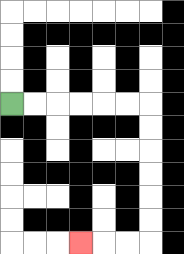{'start': '[0, 4]', 'end': '[3, 10]', 'path_directions': 'R,R,R,R,R,R,D,D,D,D,D,D,L,L,L', 'path_coordinates': '[[0, 4], [1, 4], [2, 4], [3, 4], [4, 4], [5, 4], [6, 4], [6, 5], [6, 6], [6, 7], [6, 8], [6, 9], [6, 10], [5, 10], [4, 10], [3, 10]]'}